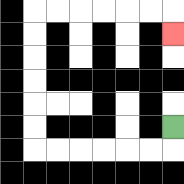{'start': '[7, 5]', 'end': '[7, 1]', 'path_directions': 'D,L,L,L,L,L,L,U,U,U,U,U,U,R,R,R,R,R,R,D', 'path_coordinates': '[[7, 5], [7, 6], [6, 6], [5, 6], [4, 6], [3, 6], [2, 6], [1, 6], [1, 5], [1, 4], [1, 3], [1, 2], [1, 1], [1, 0], [2, 0], [3, 0], [4, 0], [5, 0], [6, 0], [7, 0], [7, 1]]'}